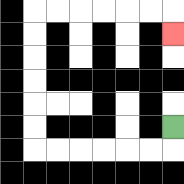{'start': '[7, 5]', 'end': '[7, 1]', 'path_directions': 'D,L,L,L,L,L,L,U,U,U,U,U,U,R,R,R,R,R,R,D', 'path_coordinates': '[[7, 5], [7, 6], [6, 6], [5, 6], [4, 6], [3, 6], [2, 6], [1, 6], [1, 5], [1, 4], [1, 3], [1, 2], [1, 1], [1, 0], [2, 0], [3, 0], [4, 0], [5, 0], [6, 0], [7, 0], [7, 1]]'}